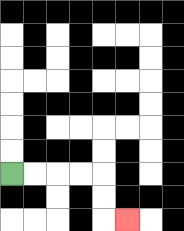{'start': '[0, 7]', 'end': '[5, 9]', 'path_directions': 'R,R,R,R,D,D,R', 'path_coordinates': '[[0, 7], [1, 7], [2, 7], [3, 7], [4, 7], [4, 8], [4, 9], [5, 9]]'}